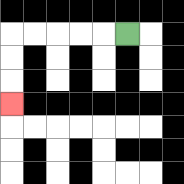{'start': '[5, 1]', 'end': '[0, 4]', 'path_directions': 'L,L,L,L,L,D,D,D', 'path_coordinates': '[[5, 1], [4, 1], [3, 1], [2, 1], [1, 1], [0, 1], [0, 2], [0, 3], [0, 4]]'}